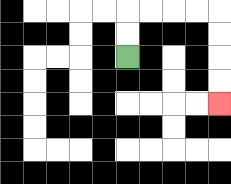{'start': '[5, 2]', 'end': '[9, 4]', 'path_directions': 'U,U,R,R,R,R,D,D,D,D', 'path_coordinates': '[[5, 2], [5, 1], [5, 0], [6, 0], [7, 0], [8, 0], [9, 0], [9, 1], [9, 2], [9, 3], [9, 4]]'}